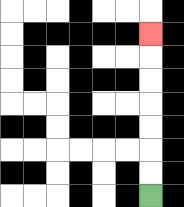{'start': '[6, 8]', 'end': '[6, 1]', 'path_directions': 'U,U,U,U,U,U,U', 'path_coordinates': '[[6, 8], [6, 7], [6, 6], [6, 5], [6, 4], [6, 3], [6, 2], [6, 1]]'}